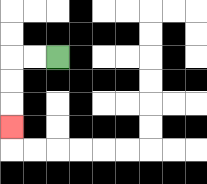{'start': '[2, 2]', 'end': '[0, 5]', 'path_directions': 'L,L,D,D,D', 'path_coordinates': '[[2, 2], [1, 2], [0, 2], [0, 3], [0, 4], [0, 5]]'}